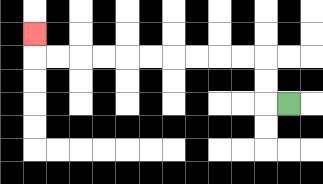{'start': '[12, 4]', 'end': '[1, 1]', 'path_directions': 'L,U,U,L,L,L,L,L,L,L,L,L,L,U', 'path_coordinates': '[[12, 4], [11, 4], [11, 3], [11, 2], [10, 2], [9, 2], [8, 2], [7, 2], [6, 2], [5, 2], [4, 2], [3, 2], [2, 2], [1, 2], [1, 1]]'}